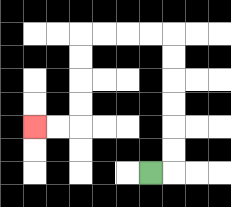{'start': '[6, 7]', 'end': '[1, 5]', 'path_directions': 'R,U,U,U,U,U,U,L,L,L,L,D,D,D,D,L,L', 'path_coordinates': '[[6, 7], [7, 7], [7, 6], [7, 5], [7, 4], [7, 3], [7, 2], [7, 1], [6, 1], [5, 1], [4, 1], [3, 1], [3, 2], [3, 3], [3, 4], [3, 5], [2, 5], [1, 5]]'}